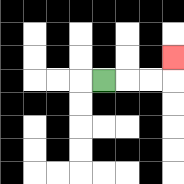{'start': '[4, 3]', 'end': '[7, 2]', 'path_directions': 'R,R,R,U', 'path_coordinates': '[[4, 3], [5, 3], [6, 3], [7, 3], [7, 2]]'}